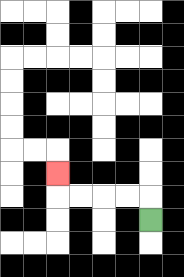{'start': '[6, 9]', 'end': '[2, 7]', 'path_directions': 'U,L,L,L,L,U', 'path_coordinates': '[[6, 9], [6, 8], [5, 8], [4, 8], [3, 8], [2, 8], [2, 7]]'}